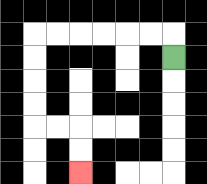{'start': '[7, 2]', 'end': '[3, 7]', 'path_directions': 'U,L,L,L,L,L,L,D,D,D,D,R,R,D,D', 'path_coordinates': '[[7, 2], [7, 1], [6, 1], [5, 1], [4, 1], [3, 1], [2, 1], [1, 1], [1, 2], [1, 3], [1, 4], [1, 5], [2, 5], [3, 5], [3, 6], [3, 7]]'}